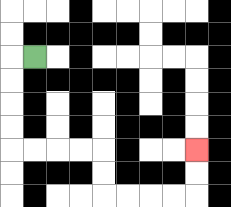{'start': '[1, 2]', 'end': '[8, 6]', 'path_directions': 'L,D,D,D,D,R,R,R,R,D,D,R,R,R,R,U,U', 'path_coordinates': '[[1, 2], [0, 2], [0, 3], [0, 4], [0, 5], [0, 6], [1, 6], [2, 6], [3, 6], [4, 6], [4, 7], [4, 8], [5, 8], [6, 8], [7, 8], [8, 8], [8, 7], [8, 6]]'}